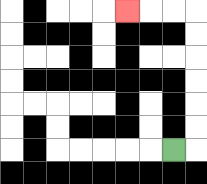{'start': '[7, 6]', 'end': '[5, 0]', 'path_directions': 'R,U,U,U,U,U,U,L,L,L', 'path_coordinates': '[[7, 6], [8, 6], [8, 5], [8, 4], [8, 3], [8, 2], [8, 1], [8, 0], [7, 0], [6, 0], [5, 0]]'}